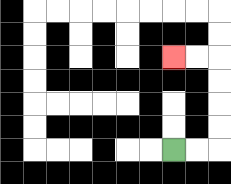{'start': '[7, 6]', 'end': '[7, 2]', 'path_directions': 'R,R,U,U,U,U,L,L', 'path_coordinates': '[[7, 6], [8, 6], [9, 6], [9, 5], [9, 4], [9, 3], [9, 2], [8, 2], [7, 2]]'}